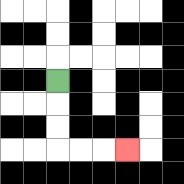{'start': '[2, 3]', 'end': '[5, 6]', 'path_directions': 'D,D,D,R,R,R', 'path_coordinates': '[[2, 3], [2, 4], [2, 5], [2, 6], [3, 6], [4, 6], [5, 6]]'}